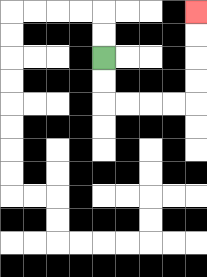{'start': '[4, 2]', 'end': '[8, 0]', 'path_directions': 'D,D,R,R,R,R,U,U,U,U', 'path_coordinates': '[[4, 2], [4, 3], [4, 4], [5, 4], [6, 4], [7, 4], [8, 4], [8, 3], [8, 2], [8, 1], [8, 0]]'}